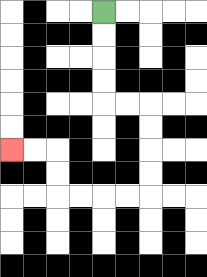{'start': '[4, 0]', 'end': '[0, 6]', 'path_directions': 'D,D,D,D,R,R,D,D,D,D,L,L,L,L,U,U,L,L', 'path_coordinates': '[[4, 0], [4, 1], [4, 2], [4, 3], [4, 4], [5, 4], [6, 4], [6, 5], [6, 6], [6, 7], [6, 8], [5, 8], [4, 8], [3, 8], [2, 8], [2, 7], [2, 6], [1, 6], [0, 6]]'}